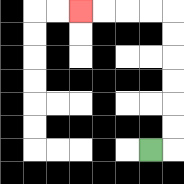{'start': '[6, 6]', 'end': '[3, 0]', 'path_directions': 'R,U,U,U,U,U,U,L,L,L,L', 'path_coordinates': '[[6, 6], [7, 6], [7, 5], [7, 4], [7, 3], [7, 2], [7, 1], [7, 0], [6, 0], [5, 0], [4, 0], [3, 0]]'}